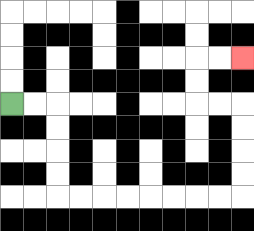{'start': '[0, 4]', 'end': '[10, 2]', 'path_directions': 'R,R,D,D,D,D,R,R,R,R,R,R,R,R,U,U,U,U,L,L,U,U,R,R', 'path_coordinates': '[[0, 4], [1, 4], [2, 4], [2, 5], [2, 6], [2, 7], [2, 8], [3, 8], [4, 8], [5, 8], [6, 8], [7, 8], [8, 8], [9, 8], [10, 8], [10, 7], [10, 6], [10, 5], [10, 4], [9, 4], [8, 4], [8, 3], [8, 2], [9, 2], [10, 2]]'}